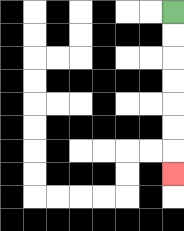{'start': '[7, 0]', 'end': '[7, 7]', 'path_directions': 'D,D,D,D,D,D,D', 'path_coordinates': '[[7, 0], [7, 1], [7, 2], [7, 3], [7, 4], [7, 5], [7, 6], [7, 7]]'}